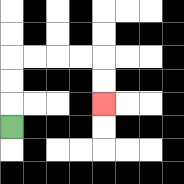{'start': '[0, 5]', 'end': '[4, 4]', 'path_directions': 'U,U,U,R,R,R,R,D,D', 'path_coordinates': '[[0, 5], [0, 4], [0, 3], [0, 2], [1, 2], [2, 2], [3, 2], [4, 2], [4, 3], [4, 4]]'}